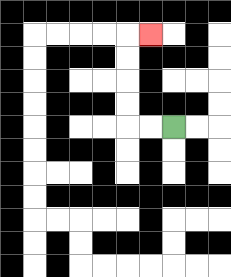{'start': '[7, 5]', 'end': '[6, 1]', 'path_directions': 'L,L,U,U,U,U,R', 'path_coordinates': '[[7, 5], [6, 5], [5, 5], [5, 4], [5, 3], [5, 2], [5, 1], [6, 1]]'}